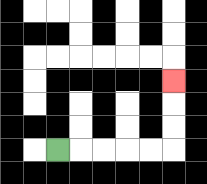{'start': '[2, 6]', 'end': '[7, 3]', 'path_directions': 'R,R,R,R,R,U,U,U', 'path_coordinates': '[[2, 6], [3, 6], [4, 6], [5, 6], [6, 6], [7, 6], [7, 5], [7, 4], [7, 3]]'}